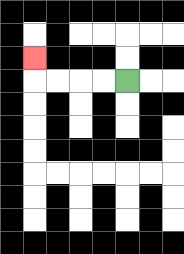{'start': '[5, 3]', 'end': '[1, 2]', 'path_directions': 'L,L,L,L,U', 'path_coordinates': '[[5, 3], [4, 3], [3, 3], [2, 3], [1, 3], [1, 2]]'}